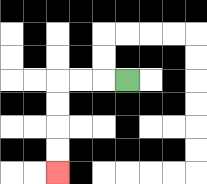{'start': '[5, 3]', 'end': '[2, 7]', 'path_directions': 'L,L,L,D,D,D,D', 'path_coordinates': '[[5, 3], [4, 3], [3, 3], [2, 3], [2, 4], [2, 5], [2, 6], [2, 7]]'}